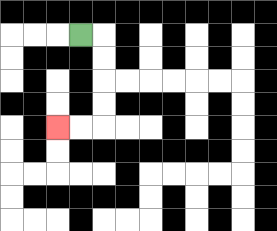{'start': '[3, 1]', 'end': '[2, 5]', 'path_directions': 'R,D,D,D,D,L,L', 'path_coordinates': '[[3, 1], [4, 1], [4, 2], [4, 3], [4, 4], [4, 5], [3, 5], [2, 5]]'}